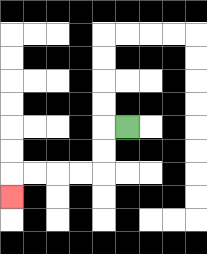{'start': '[5, 5]', 'end': '[0, 8]', 'path_directions': 'L,D,D,L,L,L,L,D', 'path_coordinates': '[[5, 5], [4, 5], [4, 6], [4, 7], [3, 7], [2, 7], [1, 7], [0, 7], [0, 8]]'}